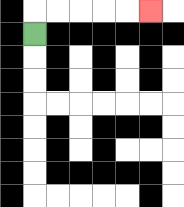{'start': '[1, 1]', 'end': '[6, 0]', 'path_directions': 'U,R,R,R,R,R', 'path_coordinates': '[[1, 1], [1, 0], [2, 0], [3, 0], [4, 0], [5, 0], [6, 0]]'}